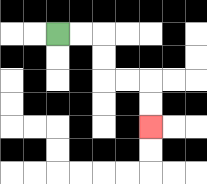{'start': '[2, 1]', 'end': '[6, 5]', 'path_directions': 'R,R,D,D,R,R,D,D', 'path_coordinates': '[[2, 1], [3, 1], [4, 1], [4, 2], [4, 3], [5, 3], [6, 3], [6, 4], [6, 5]]'}